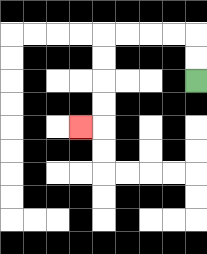{'start': '[8, 3]', 'end': '[3, 5]', 'path_directions': 'U,U,L,L,L,L,D,D,D,D,L', 'path_coordinates': '[[8, 3], [8, 2], [8, 1], [7, 1], [6, 1], [5, 1], [4, 1], [4, 2], [4, 3], [4, 4], [4, 5], [3, 5]]'}